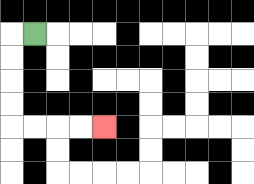{'start': '[1, 1]', 'end': '[4, 5]', 'path_directions': 'L,D,D,D,D,R,R,R,R', 'path_coordinates': '[[1, 1], [0, 1], [0, 2], [0, 3], [0, 4], [0, 5], [1, 5], [2, 5], [3, 5], [4, 5]]'}